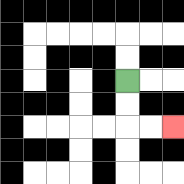{'start': '[5, 3]', 'end': '[7, 5]', 'path_directions': 'D,D,R,R', 'path_coordinates': '[[5, 3], [5, 4], [5, 5], [6, 5], [7, 5]]'}